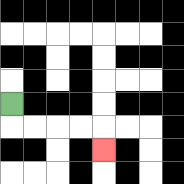{'start': '[0, 4]', 'end': '[4, 6]', 'path_directions': 'D,R,R,R,R,D', 'path_coordinates': '[[0, 4], [0, 5], [1, 5], [2, 5], [3, 5], [4, 5], [4, 6]]'}